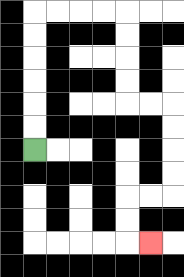{'start': '[1, 6]', 'end': '[6, 10]', 'path_directions': 'U,U,U,U,U,U,R,R,R,R,D,D,D,D,R,R,D,D,D,D,L,L,D,D,R', 'path_coordinates': '[[1, 6], [1, 5], [1, 4], [1, 3], [1, 2], [1, 1], [1, 0], [2, 0], [3, 0], [4, 0], [5, 0], [5, 1], [5, 2], [5, 3], [5, 4], [6, 4], [7, 4], [7, 5], [7, 6], [7, 7], [7, 8], [6, 8], [5, 8], [5, 9], [5, 10], [6, 10]]'}